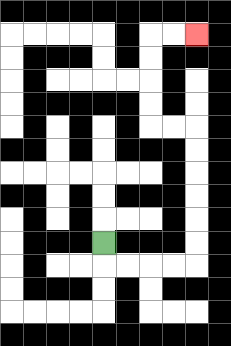{'start': '[4, 10]', 'end': '[8, 1]', 'path_directions': 'D,R,R,R,R,U,U,U,U,U,U,L,L,U,U,U,U,R,R', 'path_coordinates': '[[4, 10], [4, 11], [5, 11], [6, 11], [7, 11], [8, 11], [8, 10], [8, 9], [8, 8], [8, 7], [8, 6], [8, 5], [7, 5], [6, 5], [6, 4], [6, 3], [6, 2], [6, 1], [7, 1], [8, 1]]'}